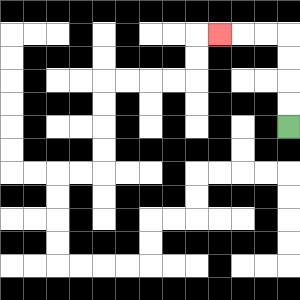{'start': '[12, 5]', 'end': '[9, 1]', 'path_directions': 'U,U,U,U,L,L,L', 'path_coordinates': '[[12, 5], [12, 4], [12, 3], [12, 2], [12, 1], [11, 1], [10, 1], [9, 1]]'}